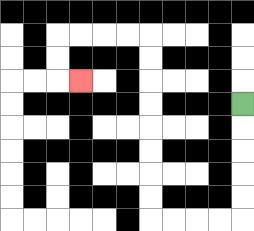{'start': '[10, 4]', 'end': '[3, 3]', 'path_directions': 'D,D,D,D,D,L,L,L,L,U,U,U,U,U,U,U,U,L,L,L,L,D,D,R', 'path_coordinates': '[[10, 4], [10, 5], [10, 6], [10, 7], [10, 8], [10, 9], [9, 9], [8, 9], [7, 9], [6, 9], [6, 8], [6, 7], [6, 6], [6, 5], [6, 4], [6, 3], [6, 2], [6, 1], [5, 1], [4, 1], [3, 1], [2, 1], [2, 2], [2, 3], [3, 3]]'}